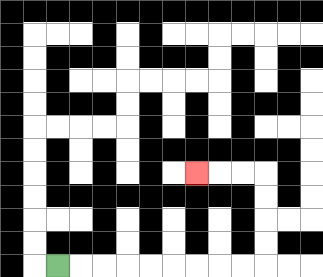{'start': '[2, 11]', 'end': '[8, 7]', 'path_directions': 'R,R,R,R,R,R,R,R,R,U,U,U,U,L,L,L', 'path_coordinates': '[[2, 11], [3, 11], [4, 11], [5, 11], [6, 11], [7, 11], [8, 11], [9, 11], [10, 11], [11, 11], [11, 10], [11, 9], [11, 8], [11, 7], [10, 7], [9, 7], [8, 7]]'}